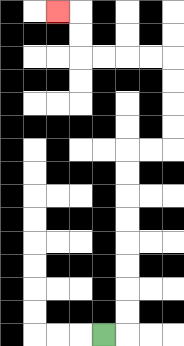{'start': '[4, 14]', 'end': '[2, 0]', 'path_directions': 'R,U,U,U,U,U,U,U,U,R,R,U,U,U,U,L,L,L,L,U,U,L', 'path_coordinates': '[[4, 14], [5, 14], [5, 13], [5, 12], [5, 11], [5, 10], [5, 9], [5, 8], [5, 7], [5, 6], [6, 6], [7, 6], [7, 5], [7, 4], [7, 3], [7, 2], [6, 2], [5, 2], [4, 2], [3, 2], [3, 1], [3, 0], [2, 0]]'}